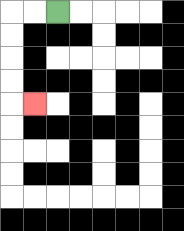{'start': '[2, 0]', 'end': '[1, 4]', 'path_directions': 'L,L,D,D,D,D,R', 'path_coordinates': '[[2, 0], [1, 0], [0, 0], [0, 1], [0, 2], [0, 3], [0, 4], [1, 4]]'}